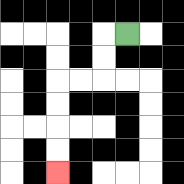{'start': '[5, 1]', 'end': '[2, 7]', 'path_directions': 'L,D,D,L,L,D,D,D,D', 'path_coordinates': '[[5, 1], [4, 1], [4, 2], [4, 3], [3, 3], [2, 3], [2, 4], [2, 5], [2, 6], [2, 7]]'}